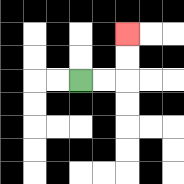{'start': '[3, 3]', 'end': '[5, 1]', 'path_directions': 'R,R,U,U', 'path_coordinates': '[[3, 3], [4, 3], [5, 3], [5, 2], [5, 1]]'}